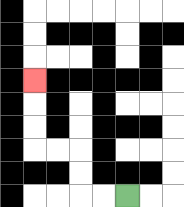{'start': '[5, 8]', 'end': '[1, 3]', 'path_directions': 'L,L,U,U,L,L,U,U,U', 'path_coordinates': '[[5, 8], [4, 8], [3, 8], [3, 7], [3, 6], [2, 6], [1, 6], [1, 5], [1, 4], [1, 3]]'}